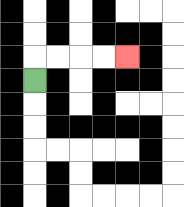{'start': '[1, 3]', 'end': '[5, 2]', 'path_directions': 'U,R,R,R,R', 'path_coordinates': '[[1, 3], [1, 2], [2, 2], [3, 2], [4, 2], [5, 2]]'}